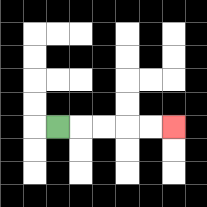{'start': '[2, 5]', 'end': '[7, 5]', 'path_directions': 'R,R,R,R,R', 'path_coordinates': '[[2, 5], [3, 5], [4, 5], [5, 5], [6, 5], [7, 5]]'}